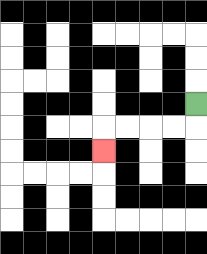{'start': '[8, 4]', 'end': '[4, 6]', 'path_directions': 'D,L,L,L,L,D', 'path_coordinates': '[[8, 4], [8, 5], [7, 5], [6, 5], [5, 5], [4, 5], [4, 6]]'}